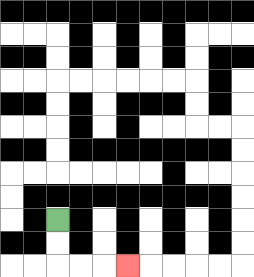{'start': '[2, 9]', 'end': '[5, 11]', 'path_directions': 'D,D,R,R,R', 'path_coordinates': '[[2, 9], [2, 10], [2, 11], [3, 11], [4, 11], [5, 11]]'}